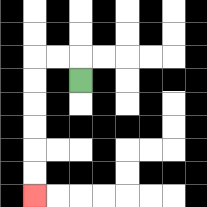{'start': '[3, 3]', 'end': '[1, 8]', 'path_directions': 'U,L,L,D,D,D,D,D,D', 'path_coordinates': '[[3, 3], [3, 2], [2, 2], [1, 2], [1, 3], [1, 4], [1, 5], [1, 6], [1, 7], [1, 8]]'}